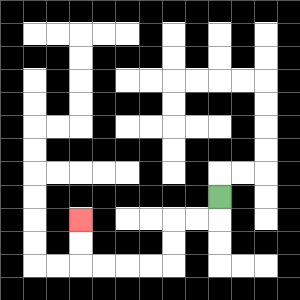{'start': '[9, 8]', 'end': '[3, 9]', 'path_directions': 'D,L,L,D,D,L,L,L,L,U,U', 'path_coordinates': '[[9, 8], [9, 9], [8, 9], [7, 9], [7, 10], [7, 11], [6, 11], [5, 11], [4, 11], [3, 11], [3, 10], [3, 9]]'}